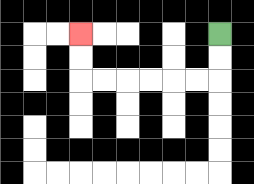{'start': '[9, 1]', 'end': '[3, 1]', 'path_directions': 'D,D,L,L,L,L,L,L,U,U', 'path_coordinates': '[[9, 1], [9, 2], [9, 3], [8, 3], [7, 3], [6, 3], [5, 3], [4, 3], [3, 3], [3, 2], [3, 1]]'}